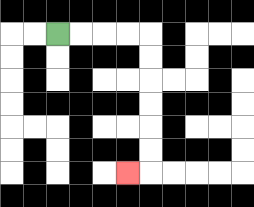{'start': '[2, 1]', 'end': '[5, 7]', 'path_directions': 'R,R,R,R,D,D,D,D,D,D,L', 'path_coordinates': '[[2, 1], [3, 1], [4, 1], [5, 1], [6, 1], [6, 2], [6, 3], [6, 4], [6, 5], [6, 6], [6, 7], [5, 7]]'}